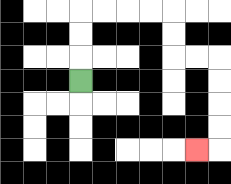{'start': '[3, 3]', 'end': '[8, 6]', 'path_directions': 'U,U,U,R,R,R,R,D,D,R,R,D,D,D,D,L', 'path_coordinates': '[[3, 3], [3, 2], [3, 1], [3, 0], [4, 0], [5, 0], [6, 0], [7, 0], [7, 1], [7, 2], [8, 2], [9, 2], [9, 3], [9, 4], [9, 5], [9, 6], [8, 6]]'}